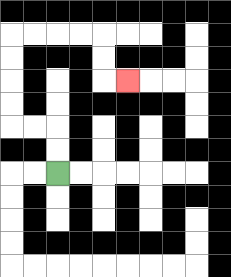{'start': '[2, 7]', 'end': '[5, 3]', 'path_directions': 'U,U,L,L,U,U,U,U,R,R,R,R,D,D,R', 'path_coordinates': '[[2, 7], [2, 6], [2, 5], [1, 5], [0, 5], [0, 4], [0, 3], [0, 2], [0, 1], [1, 1], [2, 1], [3, 1], [4, 1], [4, 2], [4, 3], [5, 3]]'}